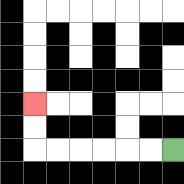{'start': '[7, 6]', 'end': '[1, 4]', 'path_directions': 'L,L,L,L,L,L,U,U', 'path_coordinates': '[[7, 6], [6, 6], [5, 6], [4, 6], [3, 6], [2, 6], [1, 6], [1, 5], [1, 4]]'}